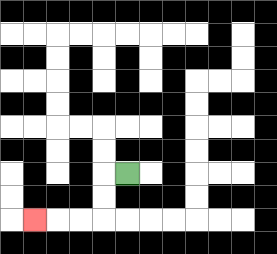{'start': '[5, 7]', 'end': '[1, 9]', 'path_directions': 'L,D,D,L,L,L', 'path_coordinates': '[[5, 7], [4, 7], [4, 8], [4, 9], [3, 9], [2, 9], [1, 9]]'}